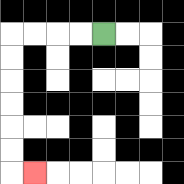{'start': '[4, 1]', 'end': '[1, 7]', 'path_directions': 'L,L,L,L,D,D,D,D,D,D,R', 'path_coordinates': '[[4, 1], [3, 1], [2, 1], [1, 1], [0, 1], [0, 2], [0, 3], [0, 4], [0, 5], [0, 6], [0, 7], [1, 7]]'}